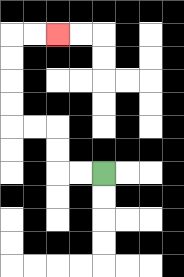{'start': '[4, 7]', 'end': '[2, 1]', 'path_directions': 'L,L,U,U,L,L,U,U,U,U,R,R', 'path_coordinates': '[[4, 7], [3, 7], [2, 7], [2, 6], [2, 5], [1, 5], [0, 5], [0, 4], [0, 3], [0, 2], [0, 1], [1, 1], [2, 1]]'}